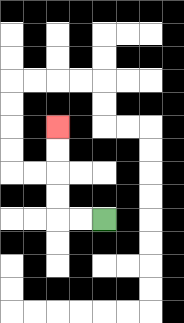{'start': '[4, 9]', 'end': '[2, 5]', 'path_directions': 'L,L,U,U,U,U', 'path_coordinates': '[[4, 9], [3, 9], [2, 9], [2, 8], [2, 7], [2, 6], [2, 5]]'}